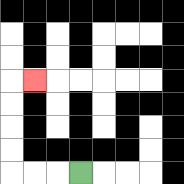{'start': '[3, 7]', 'end': '[1, 3]', 'path_directions': 'L,L,L,U,U,U,U,R', 'path_coordinates': '[[3, 7], [2, 7], [1, 7], [0, 7], [0, 6], [0, 5], [0, 4], [0, 3], [1, 3]]'}